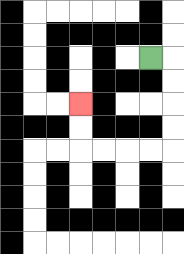{'start': '[6, 2]', 'end': '[3, 4]', 'path_directions': 'R,D,D,D,D,L,L,L,L,U,U', 'path_coordinates': '[[6, 2], [7, 2], [7, 3], [7, 4], [7, 5], [7, 6], [6, 6], [5, 6], [4, 6], [3, 6], [3, 5], [3, 4]]'}